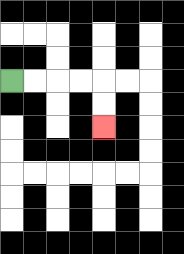{'start': '[0, 3]', 'end': '[4, 5]', 'path_directions': 'R,R,R,R,D,D', 'path_coordinates': '[[0, 3], [1, 3], [2, 3], [3, 3], [4, 3], [4, 4], [4, 5]]'}